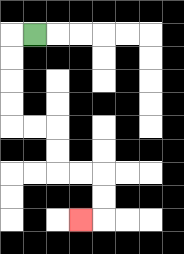{'start': '[1, 1]', 'end': '[3, 9]', 'path_directions': 'L,D,D,D,D,R,R,D,D,R,R,D,D,L', 'path_coordinates': '[[1, 1], [0, 1], [0, 2], [0, 3], [0, 4], [0, 5], [1, 5], [2, 5], [2, 6], [2, 7], [3, 7], [4, 7], [4, 8], [4, 9], [3, 9]]'}